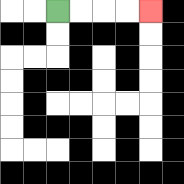{'start': '[2, 0]', 'end': '[6, 0]', 'path_directions': 'R,R,R,R', 'path_coordinates': '[[2, 0], [3, 0], [4, 0], [5, 0], [6, 0]]'}